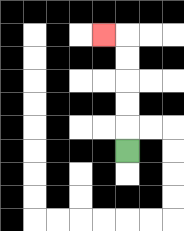{'start': '[5, 6]', 'end': '[4, 1]', 'path_directions': 'U,U,U,U,U,L', 'path_coordinates': '[[5, 6], [5, 5], [5, 4], [5, 3], [5, 2], [5, 1], [4, 1]]'}